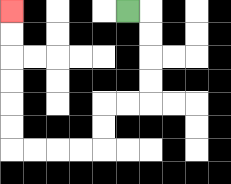{'start': '[5, 0]', 'end': '[0, 0]', 'path_directions': 'R,D,D,D,D,L,L,D,D,L,L,L,L,U,U,U,U,U,U', 'path_coordinates': '[[5, 0], [6, 0], [6, 1], [6, 2], [6, 3], [6, 4], [5, 4], [4, 4], [4, 5], [4, 6], [3, 6], [2, 6], [1, 6], [0, 6], [0, 5], [0, 4], [0, 3], [0, 2], [0, 1], [0, 0]]'}